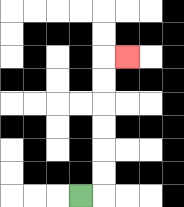{'start': '[3, 8]', 'end': '[5, 2]', 'path_directions': 'R,U,U,U,U,U,U,R', 'path_coordinates': '[[3, 8], [4, 8], [4, 7], [4, 6], [4, 5], [4, 4], [4, 3], [4, 2], [5, 2]]'}